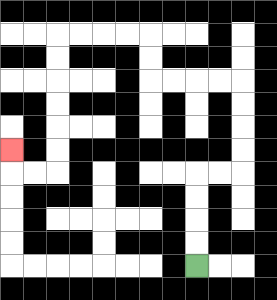{'start': '[8, 11]', 'end': '[0, 6]', 'path_directions': 'U,U,U,U,R,R,U,U,U,U,L,L,L,L,U,U,L,L,L,L,D,D,D,D,D,D,L,L,U', 'path_coordinates': '[[8, 11], [8, 10], [8, 9], [8, 8], [8, 7], [9, 7], [10, 7], [10, 6], [10, 5], [10, 4], [10, 3], [9, 3], [8, 3], [7, 3], [6, 3], [6, 2], [6, 1], [5, 1], [4, 1], [3, 1], [2, 1], [2, 2], [2, 3], [2, 4], [2, 5], [2, 6], [2, 7], [1, 7], [0, 7], [0, 6]]'}